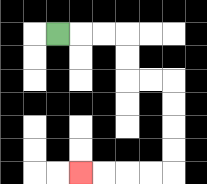{'start': '[2, 1]', 'end': '[3, 7]', 'path_directions': 'R,R,R,D,D,R,R,D,D,D,D,L,L,L,L', 'path_coordinates': '[[2, 1], [3, 1], [4, 1], [5, 1], [5, 2], [5, 3], [6, 3], [7, 3], [7, 4], [7, 5], [7, 6], [7, 7], [6, 7], [5, 7], [4, 7], [3, 7]]'}